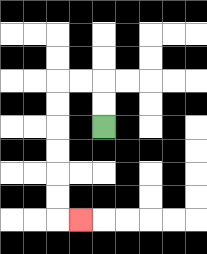{'start': '[4, 5]', 'end': '[3, 9]', 'path_directions': 'U,U,L,L,D,D,D,D,D,D,R', 'path_coordinates': '[[4, 5], [4, 4], [4, 3], [3, 3], [2, 3], [2, 4], [2, 5], [2, 6], [2, 7], [2, 8], [2, 9], [3, 9]]'}